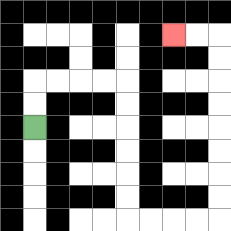{'start': '[1, 5]', 'end': '[7, 1]', 'path_directions': 'U,U,R,R,R,R,D,D,D,D,D,D,R,R,R,R,U,U,U,U,U,U,U,U,L,L', 'path_coordinates': '[[1, 5], [1, 4], [1, 3], [2, 3], [3, 3], [4, 3], [5, 3], [5, 4], [5, 5], [5, 6], [5, 7], [5, 8], [5, 9], [6, 9], [7, 9], [8, 9], [9, 9], [9, 8], [9, 7], [9, 6], [9, 5], [9, 4], [9, 3], [9, 2], [9, 1], [8, 1], [7, 1]]'}